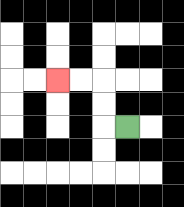{'start': '[5, 5]', 'end': '[2, 3]', 'path_directions': 'L,U,U,L,L', 'path_coordinates': '[[5, 5], [4, 5], [4, 4], [4, 3], [3, 3], [2, 3]]'}